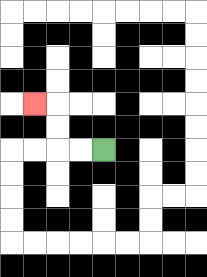{'start': '[4, 6]', 'end': '[1, 4]', 'path_directions': 'L,L,U,U,L', 'path_coordinates': '[[4, 6], [3, 6], [2, 6], [2, 5], [2, 4], [1, 4]]'}